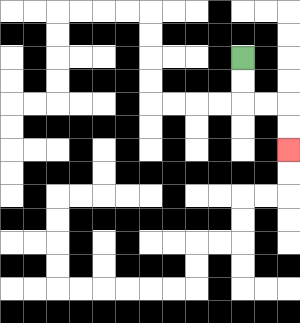{'start': '[10, 2]', 'end': '[12, 6]', 'path_directions': 'D,D,R,R,D,D', 'path_coordinates': '[[10, 2], [10, 3], [10, 4], [11, 4], [12, 4], [12, 5], [12, 6]]'}